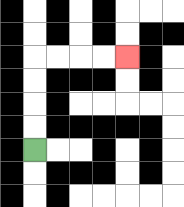{'start': '[1, 6]', 'end': '[5, 2]', 'path_directions': 'U,U,U,U,R,R,R,R', 'path_coordinates': '[[1, 6], [1, 5], [1, 4], [1, 3], [1, 2], [2, 2], [3, 2], [4, 2], [5, 2]]'}